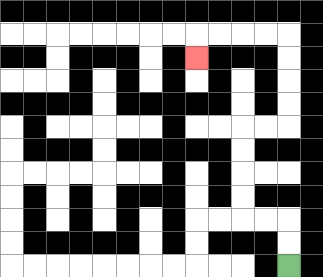{'start': '[12, 11]', 'end': '[8, 2]', 'path_directions': 'U,U,L,L,U,U,U,U,R,R,U,U,U,U,L,L,L,L,D', 'path_coordinates': '[[12, 11], [12, 10], [12, 9], [11, 9], [10, 9], [10, 8], [10, 7], [10, 6], [10, 5], [11, 5], [12, 5], [12, 4], [12, 3], [12, 2], [12, 1], [11, 1], [10, 1], [9, 1], [8, 1], [8, 2]]'}